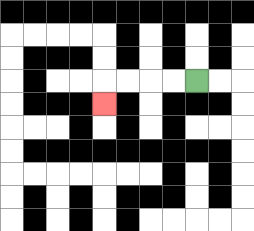{'start': '[8, 3]', 'end': '[4, 4]', 'path_directions': 'L,L,L,L,D', 'path_coordinates': '[[8, 3], [7, 3], [6, 3], [5, 3], [4, 3], [4, 4]]'}